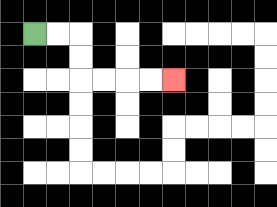{'start': '[1, 1]', 'end': '[7, 3]', 'path_directions': 'R,R,D,D,R,R,R,R', 'path_coordinates': '[[1, 1], [2, 1], [3, 1], [3, 2], [3, 3], [4, 3], [5, 3], [6, 3], [7, 3]]'}